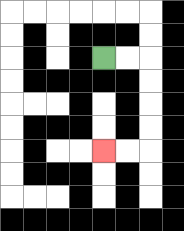{'start': '[4, 2]', 'end': '[4, 6]', 'path_directions': 'R,R,D,D,D,D,L,L', 'path_coordinates': '[[4, 2], [5, 2], [6, 2], [6, 3], [6, 4], [6, 5], [6, 6], [5, 6], [4, 6]]'}